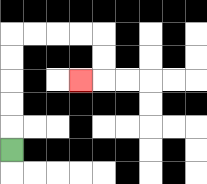{'start': '[0, 6]', 'end': '[3, 3]', 'path_directions': 'U,U,U,U,U,R,R,R,R,D,D,L', 'path_coordinates': '[[0, 6], [0, 5], [0, 4], [0, 3], [0, 2], [0, 1], [1, 1], [2, 1], [3, 1], [4, 1], [4, 2], [4, 3], [3, 3]]'}